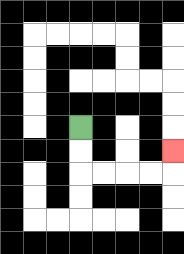{'start': '[3, 5]', 'end': '[7, 6]', 'path_directions': 'D,D,R,R,R,R,U', 'path_coordinates': '[[3, 5], [3, 6], [3, 7], [4, 7], [5, 7], [6, 7], [7, 7], [7, 6]]'}